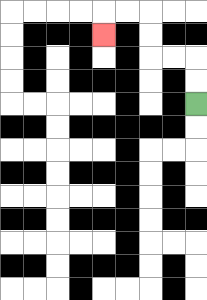{'start': '[8, 4]', 'end': '[4, 1]', 'path_directions': 'U,U,L,L,U,U,L,L,D', 'path_coordinates': '[[8, 4], [8, 3], [8, 2], [7, 2], [6, 2], [6, 1], [6, 0], [5, 0], [4, 0], [4, 1]]'}